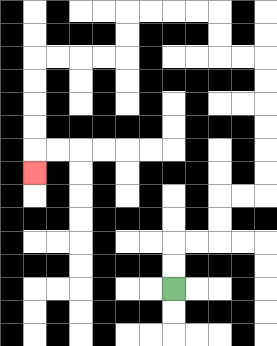{'start': '[7, 12]', 'end': '[1, 7]', 'path_directions': 'U,U,R,R,U,U,R,R,U,U,U,U,U,U,L,L,U,U,L,L,L,L,D,D,L,L,L,L,D,D,D,D,D', 'path_coordinates': '[[7, 12], [7, 11], [7, 10], [8, 10], [9, 10], [9, 9], [9, 8], [10, 8], [11, 8], [11, 7], [11, 6], [11, 5], [11, 4], [11, 3], [11, 2], [10, 2], [9, 2], [9, 1], [9, 0], [8, 0], [7, 0], [6, 0], [5, 0], [5, 1], [5, 2], [4, 2], [3, 2], [2, 2], [1, 2], [1, 3], [1, 4], [1, 5], [1, 6], [1, 7]]'}